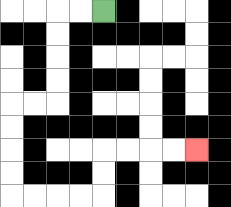{'start': '[4, 0]', 'end': '[8, 6]', 'path_directions': 'L,L,D,D,D,D,L,L,D,D,D,D,R,R,R,R,U,U,R,R,R,R', 'path_coordinates': '[[4, 0], [3, 0], [2, 0], [2, 1], [2, 2], [2, 3], [2, 4], [1, 4], [0, 4], [0, 5], [0, 6], [0, 7], [0, 8], [1, 8], [2, 8], [3, 8], [4, 8], [4, 7], [4, 6], [5, 6], [6, 6], [7, 6], [8, 6]]'}